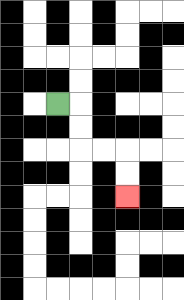{'start': '[2, 4]', 'end': '[5, 8]', 'path_directions': 'R,D,D,R,R,D,D', 'path_coordinates': '[[2, 4], [3, 4], [3, 5], [3, 6], [4, 6], [5, 6], [5, 7], [5, 8]]'}